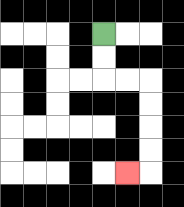{'start': '[4, 1]', 'end': '[5, 7]', 'path_directions': 'D,D,R,R,D,D,D,D,L', 'path_coordinates': '[[4, 1], [4, 2], [4, 3], [5, 3], [6, 3], [6, 4], [6, 5], [6, 6], [6, 7], [5, 7]]'}